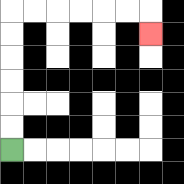{'start': '[0, 6]', 'end': '[6, 1]', 'path_directions': 'U,U,U,U,U,U,R,R,R,R,R,R,D', 'path_coordinates': '[[0, 6], [0, 5], [0, 4], [0, 3], [0, 2], [0, 1], [0, 0], [1, 0], [2, 0], [3, 0], [4, 0], [5, 0], [6, 0], [6, 1]]'}